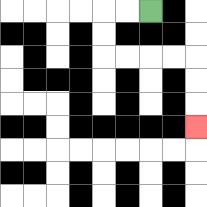{'start': '[6, 0]', 'end': '[8, 5]', 'path_directions': 'L,L,D,D,R,R,R,R,D,D,D', 'path_coordinates': '[[6, 0], [5, 0], [4, 0], [4, 1], [4, 2], [5, 2], [6, 2], [7, 2], [8, 2], [8, 3], [8, 4], [8, 5]]'}